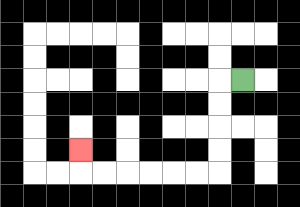{'start': '[10, 3]', 'end': '[3, 6]', 'path_directions': 'L,D,D,D,D,L,L,L,L,L,L,U', 'path_coordinates': '[[10, 3], [9, 3], [9, 4], [9, 5], [9, 6], [9, 7], [8, 7], [7, 7], [6, 7], [5, 7], [4, 7], [3, 7], [3, 6]]'}